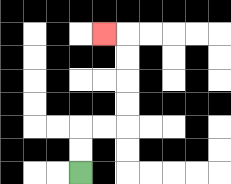{'start': '[3, 7]', 'end': '[4, 1]', 'path_directions': 'U,U,R,R,U,U,U,U,L', 'path_coordinates': '[[3, 7], [3, 6], [3, 5], [4, 5], [5, 5], [5, 4], [5, 3], [5, 2], [5, 1], [4, 1]]'}